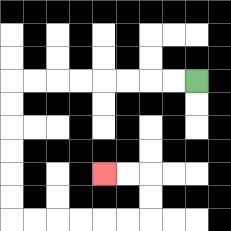{'start': '[8, 3]', 'end': '[4, 7]', 'path_directions': 'L,L,L,L,L,L,L,L,D,D,D,D,D,D,R,R,R,R,R,R,U,U,L,L', 'path_coordinates': '[[8, 3], [7, 3], [6, 3], [5, 3], [4, 3], [3, 3], [2, 3], [1, 3], [0, 3], [0, 4], [0, 5], [0, 6], [0, 7], [0, 8], [0, 9], [1, 9], [2, 9], [3, 9], [4, 9], [5, 9], [6, 9], [6, 8], [6, 7], [5, 7], [4, 7]]'}